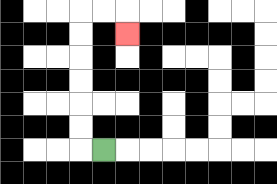{'start': '[4, 6]', 'end': '[5, 1]', 'path_directions': 'L,U,U,U,U,U,U,R,R,D', 'path_coordinates': '[[4, 6], [3, 6], [3, 5], [3, 4], [3, 3], [3, 2], [3, 1], [3, 0], [4, 0], [5, 0], [5, 1]]'}